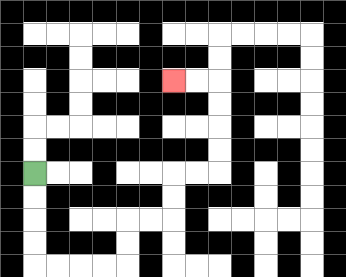{'start': '[1, 7]', 'end': '[7, 3]', 'path_directions': 'D,D,D,D,R,R,R,R,U,U,R,R,U,U,R,R,U,U,U,U,L,L', 'path_coordinates': '[[1, 7], [1, 8], [1, 9], [1, 10], [1, 11], [2, 11], [3, 11], [4, 11], [5, 11], [5, 10], [5, 9], [6, 9], [7, 9], [7, 8], [7, 7], [8, 7], [9, 7], [9, 6], [9, 5], [9, 4], [9, 3], [8, 3], [7, 3]]'}